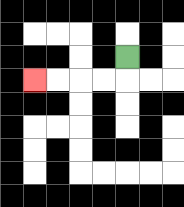{'start': '[5, 2]', 'end': '[1, 3]', 'path_directions': 'D,L,L,L,L', 'path_coordinates': '[[5, 2], [5, 3], [4, 3], [3, 3], [2, 3], [1, 3]]'}